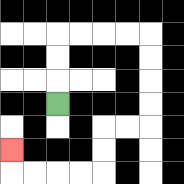{'start': '[2, 4]', 'end': '[0, 6]', 'path_directions': 'U,U,U,R,R,R,R,D,D,D,D,L,L,D,D,L,L,L,L,U', 'path_coordinates': '[[2, 4], [2, 3], [2, 2], [2, 1], [3, 1], [4, 1], [5, 1], [6, 1], [6, 2], [6, 3], [6, 4], [6, 5], [5, 5], [4, 5], [4, 6], [4, 7], [3, 7], [2, 7], [1, 7], [0, 7], [0, 6]]'}